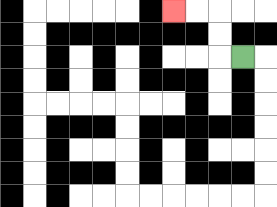{'start': '[10, 2]', 'end': '[7, 0]', 'path_directions': 'L,U,U,L,L', 'path_coordinates': '[[10, 2], [9, 2], [9, 1], [9, 0], [8, 0], [7, 0]]'}